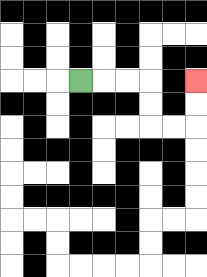{'start': '[3, 3]', 'end': '[8, 3]', 'path_directions': 'R,R,R,D,D,R,R,U,U', 'path_coordinates': '[[3, 3], [4, 3], [5, 3], [6, 3], [6, 4], [6, 5], [7, 5], [8, 5], [8, 4], [8, 3]]'}